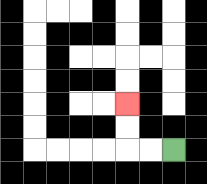{'start': '[7, 6]', 'end': '[5, 4]', 'path_directions': 'L,L,U,U', 'path_coordinates': '[[7, 6], [6, 6], [5, 6], [5, 5], [5, 4]]'}